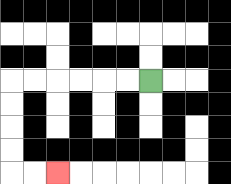{'start': '[6, 3]', 'end': '[2, 7]', 'path_directions': 'L,L,L,L,L,L,D,D,D,D,R,R', 'path_coordinates': '[[6, 3], [5, 3], [4, 3], [3, 3], [2, 3], [1, 3], [0, 3], [0, 4], [0, 5], [0, 6], [0, 7], [1, 7], [2, 7]]'}